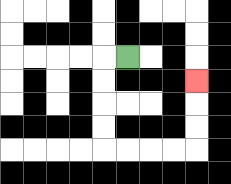{'start': '[5, 2]', 'end': '[8, 3]', 'path_directions': 'L,D,D,D,D,R,R,R,R,U,U,U', 'path_coordinates': '[[5, 2], [4, 2], [4, 3], [4, 4], [4, 5], [4, 6], [5, 6], [6, 6], [7, 6], [8, 6], [8, 5], [8, 4], [8, 3]]'}